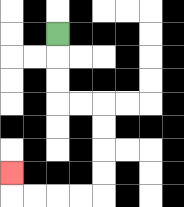{'start': '[2, 1]', 'end': '[0, 7]', 'path_directions': 'D,D,D,R,R,D,D,D,D,L,L,L,L,U', 'path_coordinates': '[[2, 1], [2, 2], [2, 3], [2, 4], [3, 4], [4, 4], [4, 5], [4, 6], [4, 7], [4, 8], [3, 8], [2, 8], [1, 8], [0, 8], [0, 7]]'}